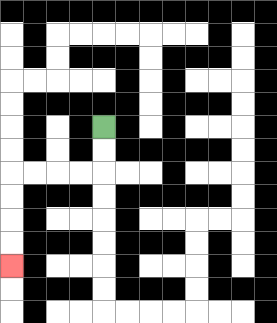{'start': '[4, 5]', 'end': '[0, 11]', 'path_directions': 'D,D,L,L,L,L,D,D,D,D', 'path_coordinates': '[[4, 5], [4, 6], [4, 7], [3, 7], [2, 7], [1, 7], [0, 7], [0, 8], [0, 9], [0, 10], [0, 11]]'}